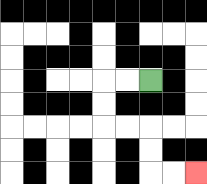{'start': '[6, 3]', 'end': '[8, 7]', 'path_directions': 'L,L,D,D,R,R,D,D,R,R', 'path_coordinates': '[[6, 3], [5, 3], [4, 3], [4, 4], [4, 5], [5, 5], [6, 5], [6, 6], [6, 7], [7, 7], [8, 7]]'}